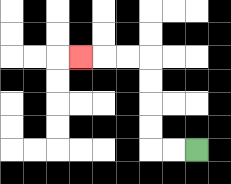{'start': '[8, 6]', 'end': '[3, 2]', 'path_directions': 'L,L,U,U,U,U,L,L,L', 'path_coordinates': '[[8, 6], [7, 6], [6, 6], [6, 5], [6, 4], [6, 3], [6, 2], [5, 2], [4, 2], [3, 2]]'}